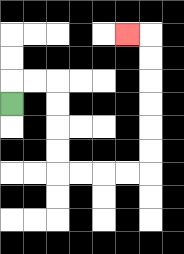{'start': '[0, 4]', 'end': '[5, 1]', 'path_directions': 'U,R,R,D,D,D,D,R,R,R,R,U,U,U,U,U,U,L', 'path_coordinates': '[[0, 4], [0, 3], [1, 3], [2, 3], [2, 4], [2, 5], [2, 6], [2, 7], [3, 7], [4, 7], [5, 7], [6, 7], [6, 6], [6, 5], [6, 4], [6, 3], [6, 2], [6, 1], [5, 1]]'}